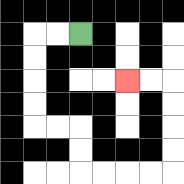{'start': '[3, 1]', 'end': '[5, 3]', 'path_directions': 'L,L,D,D,D,D,R,R,D,D,R,R,R,R,U,U,U,U,L,L', 'path_coordinates': '[[3, 1], [2, 1], [1, 1], [1, 2], [1, 3], [1, 4], [1, 5], [2, 5], [3, 5], [3, 6], [3, 7], [4, 7], [5, 7], [6, 7], [7, 7], [7, 6], [7, 5], [7, 4], [7, 3], [6, 3], [5, 3]]'}